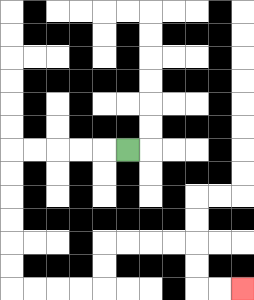{'start': '[5, 6]', 'end': '[10, 12]', 'path_directions': 'L,L,L,L,L,D,D,D,D,D,D,R,R,R,R,U,U,R,R,R,R,D,D,R,R', 'path_coordinates': '[[5, 6], [4, 6], [3, 6], [2, 6], [1, 6], [0, 6], [0, 7], [0, 8], [0, 9], [0, 10], [0, 11], [0, 12], [1, 12], [2, 12], [3, 12], [4, 12], [4, 11], [4, 10], [5, 10], [6, 10], [7, 10], [8, 10], [8, 11], [8, 12], [9, 12], [10, 12]]'}